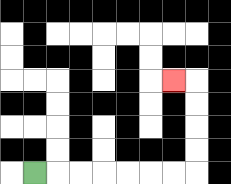{'start': '[1, 7]', 'end': '[7, 3]', 'path_directions': 'R,R,R,R,R,R,R,U,U,U,U,L', 'path_coordinates': '[[1, 7], [2, 7], [3, 7], [4, 7], [5, 7], [6, 7], [7, 7], [8, 7], [8, 6], [8, 5], [8, 4], [8, 3], [7, 3]]'}